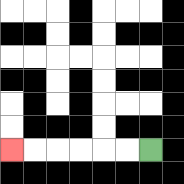{'start': '[6, 6]', 'end': '[0, 6]', 'path_directions': 'L,L,L,L,L,L', 'path_coordinates': '[[6, 6], [5, 6], [4, 6], [3, 6], [2, 6], [1, 6], [0, 6]]'}